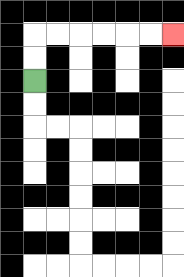{'start': '[1, 3]', 'end': '[7, 1]', 'path_directions': 'U,U,R,R,R,R,R,R', 'path_coordinates': '[[1, 3], [1, 2], [1, 1], [2, 1], [3, 1], [4, 1], [5, 1], [6, 1], [7, 1]]'}